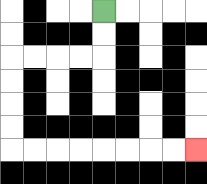{'start': '[4, 0]', 'end': '[8, 6]', 'path_directions': 'D,D,L,L,L,L,D,D,D,D,R,R,R,R,R,R,R,R', 'path_coordinates': '[[4, 0], [4, 1], [4, 2], [3, 2], [2, 2], [1, 2], [0, 2], [0, 3], [0, 4], [0, 5], [0, 6], [1, 6], [2, 6], [3, 6], [4, 6], [5, 6], [6, 6], [7, 6], [8, 6]]'}